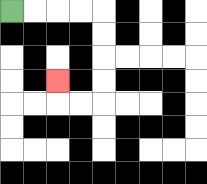{'start': '[0, 0]', 'end': '[2, 3]', 'path_directions': 'R,R,R,R,D,D,D,D,L,L,U', 'path_coordinates': '[[0, 0], [1, 0], [2, 0], [3, 0], [4, 0], [4, 1], [4, 2], [4, 3], [4, 4], [3, 4], [2, 4], [2, 3]]'}